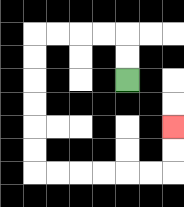{'start': '[5, 3]', 'end': '[7, 5]', 'path_directions': 'U,U,L,L,L,L,D,D,D,D,D,D,R,R,R,R,R,R,U,U', 'path_coordinates': '[[5, 3], [5, 2], [5, 1], [4, 1], [3, 1], [2, 1], [1, 1], [1, 2], [1, 3], [1, 4], [1, 5], [1, 6], [1, 7], [2, 7], [3, 7], [4, 7], [5, 7], [6, 7], [7, 7], [7, 6], [7, 5]]'}